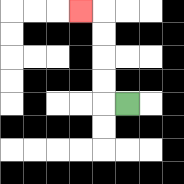{'start': '[5, 4]', 'end': '[3, 0]', 'path_directions': 'L,U,U,U,U,L', 'path_coordinates': '[[5, 4], [4, 4], [4, 3], [4, 2], [4, 1], [4, 0], [3, 0]]'}